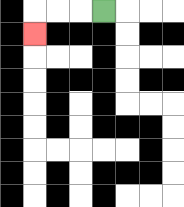{'start': '[4, 0]', 'end': '[1, 1]', 'path_directions': 'L,L,L,D', 'path_coordinates': '[[4, 0], [3, 0], [2, 0], [1, 0], [1, 1]]'}